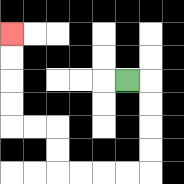{'start': '[5, 3]', 'end': '[0, 1]', 'path_directions': 'R,D,D,D,D,L,L,L,L,U,U,L,L,U,U,U,U', 'path_coordinates': '[[5, 3], [6, 3], [6, 4], [6, 5], [6, 6], [6, 7], [5, 7], [4, 7], [3, 7], [2, 7], [2, 6], [2, 5], [1, 5], [0, 5], [0, 4], [0, 3], [0, 2], [0, 1]]'}